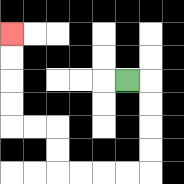{'start': '[5, 3]', 'end': '[0, 1]', 'path_directions': 'R,D,D,D,D,L,L,L,L,U,U,L,L,U,U,U,U', 'path_coordinates': '[[5, 3], [6, 3], [6, 4], [6, 5], [6, 6], [6, 7], [5, 7], [4, 7], [3, 7], [2, 7], [2, 6], [2, 5], [1, 5], [0, 5], [0, 4], [0, 3], [0, 2], [0, 1]]'}